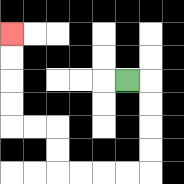{'start': '[5, 3]', 'end': '[0, 1]', 'path_directions': 'R,D,D,D,D,L,L,L,L,U,U,L,L,U,U,U,U', 'path_coordinates': '[[5, 3], [6, 3], [6, 4], [6, 5], [6, 6], [6, 7], [5, 7], [4, 7], [3, 7], [2, 7], [2, 6], [2, 5], [1, 5], [0, 5], [0, 4], [0, 3], [0, 2], [0, 1]]'}